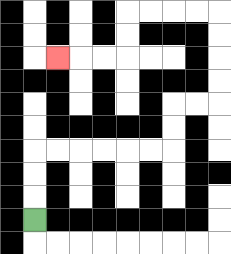{'start': '[1, 9]', 'end': '[2, 2]', 'path_directions': 'U,U,U,R,R,R,R,R,R,U,U,R,R,U,U,U,U,L,L,L,L,D,D,L,L,L', 'path_coordinates': '[[1, 9], [1, 8], [1, 7], [1, 6], [2, 6], [3, 6], [4, 6], [5, 6], [6, 6], [7, 6], [7, 5], [7, 4], [8, 4], [9, 4], [9, 3], [9, 2], [9, 1], [9, 0], [8, 0], [7, 0], [6, 0], [5, 0], [5, 1], [5, 2], [4, 2], [3, 2], [2, 2]]'}